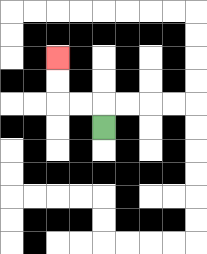{'start': '[4, 5]', 'end': '[2, 2]', 'path_directions': 'U,L,L,U,U', 'path_coordinates': '[[4, 5], [4, 4], [3, 4], [2, 4], [2, 3], [2, 2]]'}